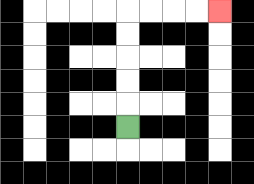{'start': '[5, 5]', 'end': '[9, 0]', 'path_directions': 'U,U,U,U,U,R,R,R,R', 'path_coordinates': '[[5, 5], [5, 4], [5, 3], [5, 2], [5, 1], [5, 0], [6, 0], [7, 0], [8, 0], [9, 0]]'}